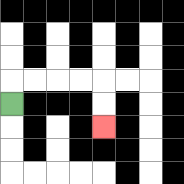{'start': '[0, 4]', 'end': '[4, 5]', 'path_directions': 'U,R,R,R,R,D,D', 'path_coordinates': '[[0, 4], [0, 3], [1, 3], [2, 3], [3, 3], [4, 3], [4, 4], [4, 5]]'}